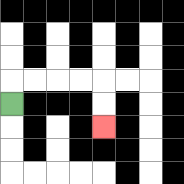{'start': '[0, 4]', 'end': '[4, 5]', 'path_directions': 'U,R,R,R,R,D,D', 'path_coordinates': '[[0, 4], [0, 3], [1, 3], [2, 3], [3, 3], [4, 3], [4, 4], [4, 5]]'}